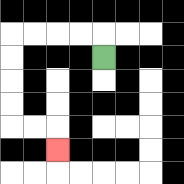{'start': '[4, 2]', 'end': '[2, 6]', 'path_directions': 'U,L,L,L,L,D,D,D,D,R,R,D', 'path_coordinates': '[[4, 2], [4, 1], [3, 1], [2, 1], [1, 1], [0, 1], [0, 2], [0, 3], [0, 4], [0, 5], [1, 5], [2, 5], [2, 6]]'}